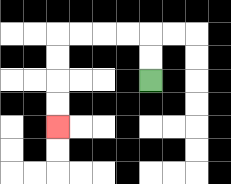{'start': '[6, 3]', 'end': '[2, 5]', 'path_directions': 'U,U,L,L,L,L,D,D,D,D', 'path_coordinates': '[[6, 3], [6, 2], [6, 1], [5, 1], [4, 1], [3, 1], [2, 1], [2, 2], [2, 3], [2, 4], [2, 5]]'}